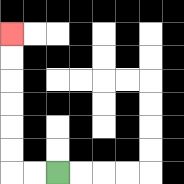{'start': '[2, 7]', 'end': '[0, 1]', 'path_directions': 'L,L,U,U,U,U,U,U', 'path_coordinates': '[[2, 7], [1, 7], [0, 7], [0, 6], [0, 5], [0, 4], [0, 3], [0, 2], [0, 1]]'}